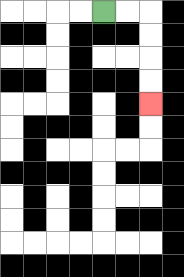{'start': '[4, 0]', 'end': '[6, 4]', 'path_directions': 'R,R,D,D,D,D', 'path_coordinates': '[[4, 0], [5, 0], [6, 0], [6, 1], [6, 2], [6, 3], [6, 4]]'}